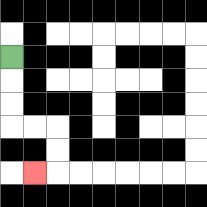{'start': '[0, 2]', 'end': '[1, 7]', 'path_directions': 'D,D,D,R,R,D,D,L', 'path_coordinates': '[[0, 2], [0, 3], [0, 4], [0, 5], [1, 5], [2, 5], [2, 6], [2, 7], [1, 7]]'}